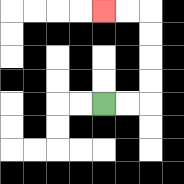{'start': '[4, 4]', 'end': '[4, 0]', 'path_directions': 'R,R,U,U,U,U,L,L', 'path_coordinates': '[[4, 4], [5, 4], [6, 4], [6, 3], [6, 2], [6, 1], [6, 0], [5, 0], [4, 0]]'}